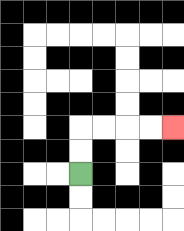{'start': '[3, 7]', 'end': '[7, 5]', 'path_directions': 'U,U,R,R,R,R', 'path_coordinates': '[[3, 7], [3, 6], [3, 5], [4, 5], [5, 5], [6, 5], [7, 5]]'}